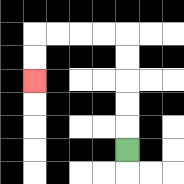{'start': '[5, 6]', 'end': '[1, 3]', 'path_directions': 'U,U,U,U,U,L,L,L,L,D,D', 'path_coordinates': '[[5, 6], [5, 5], [5, 4], [5, 3], [5, 2], [5, 1], [4, 1], [3, 1], [2, 1], [1, 1], [1, 2], [1, 3]]'}